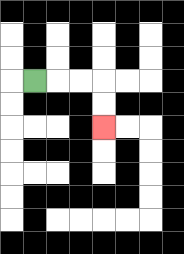{'start': '[1, 3]', 'end': '[4, 5]', 'path_directions': 'R,R,R,D,D', 'path_coordinates': '[[1, 3], [2, 3], [3, 3], [4, 3], [4, 4], [4, 5]]'}